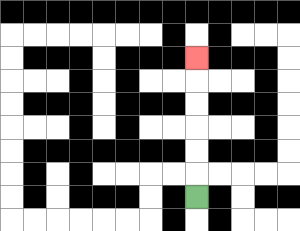{'start': '[8, 8]', 'end': '[8, 2]', 'path_directions': 'U,U,U,U,U,U', 'path_coordinates': '[[8, 8], [8, 7], [8, 6], [8, 5], [8, 4], [8, 3], [8, 2]]'}